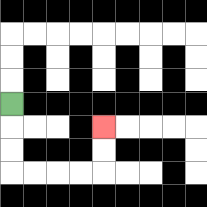{'start': '[0, 4]', 'end': '[4, 5]', 'path_directions': 'D,D,D,R,R,R,R,U,U', 'path_coordinates': '[[0, 4], [0, 5], [0, 6], [0, 7], [1, 7], [2, 7], [3, 7], [4, 7], [4, 6], [4, 5]]'}